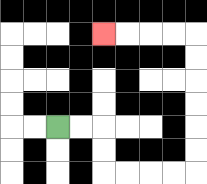{'start': '[2, 5]', 'end': '[4, 1]', 'path_directions': 'R,R,D,D,R,R,R,R,U,U,U,U,U,U,L,L,L,L', 'path_coordinates': '[[2, 5], [3, 5], [4, 5], [4, 6], [4, 7], [5, 7], [6, 7], [7, 7], [8, 7], [8, 6], [8, 5], [8, 4], [8, 3], [8, 2], [8, 1], [7, 1], [6, 1], [5, 1], [4, 1]]'}